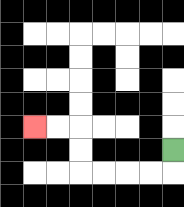{'start': '[7, 6]', 'end': '[1, 5]', 'path_directions': 'D,L,L,L,L,U,U,L,L', 'path_coordinates': '[[7, 6], [7, 7], [6, 7], [5, 7], [4, 7], [3, 7], [3, 6], [3, 5], [2, 5], [1, 5]]'}